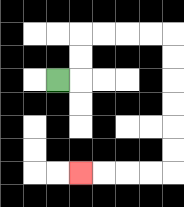{'start': '[2, 3]', 'end': '[3, 7]', 'path_directions': 'R,U,U,R,R,R,R,D,D,D,D,D,D,L,L,L,L', 'path_coordinates': '[[2, 3], [3, 3], [3, 2], [3, 1], [4, 1], [5, 1], [6, 1], [7, 1], [7, 2], [7, 3], [7, 4], [7, 5], [7, 6], [7, 7], [6, 7], [5, 7], [4, 7], [3, 7]]'}